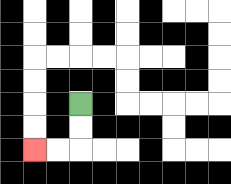{'start': '[3, 4]', 'end': '[1, 6]', 'path_directions': 'D,D,L,L', 'path_coordinates': '[[3, 4], [3, 5], [3, 6], [2, 6], [1, 6]]'}